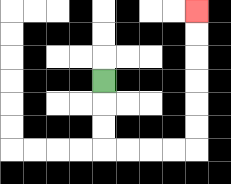{'start': '[4, 3]', 'end': '[8, 0]', 'path_directions': 'D,D,D,R,R,R,R,U,U,U,U,U,U', 'path_coordinates': '[[4, 3], [4, 4], [4, 5], [4, 6], [5, 6], [6, 6], [7, 6], [8, 6], [8, 5], [8, 4], [8, 3], [8, 2], [8, 1], [8, 0]]'}